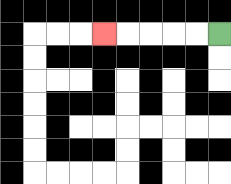{'start': '[9, 1]', 'end': '[4, 1]', 'path_directions': 'L,L,L,L,L', 'path_coordinates': '[[9, 1], [8, 1], [7, 1], [6, 1], [5, 1], [4, 1]]'}